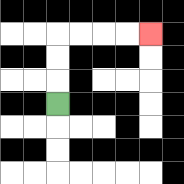{'start': '[2, 4]', 'end': '[6, 1]', 'path_directions': 'U,U,U,R,R,R,R', 'path_coordinates': '[[2, 4], [2, 3], [2, 2], [2, 1], [3, 1], [4, 1], [5, 1], [6, 1]]'}